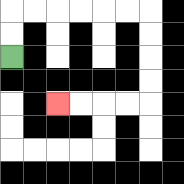{'start': '[0, 2]', 'end': '[2, 4]', 'path_directions': 'U,U,R,R,R,R,R,R,D,D,D,D,L,L,L,L', 'path_coordinates': '[[0, 2], [0, 1], [0, 0], [1, 0], [2, 0], [3, 0], [4, 0], [5, 0], [6, 0], [6, 1], [6, 2], [6, 3], [6, 4], [5, 4], [4, 4], [3, 4], [2, 4]]'}